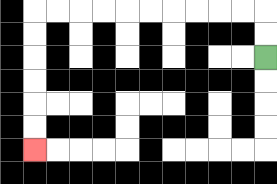{'start': '[11, 2]', 'end': '[1, 6]', 'path_directions': 'U,U,L,L,L,L,L,L,L,L,L,L,D,D,D,D,D,D', 'path_coordinates': '[[11, 2], [11, 1], [11, 0], [10, 0], [9, 0], [8, 0], [7, 0], [6, 0], [5, 0], [4, 0], [3, 0], [2, 0], [1, 0], [1, 1], [1, 2], [1, 3], [1, 4], [1, 5], [1, 6]]'}